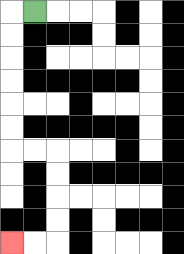{'start': '[1, 0]', 'end': '[0, 10]', 'path_directions': 'L,D,D,D,D,D,D,R,R,D,D,D,D,L,L', 'path_coordinates': '[[1, 0], [0, 0], [0, 1], [0, 2], [0, 3], [0, 4], [0, 5], [0, 6], [1, 6], [2, 6], [2, 7], [2, 8], [2, 9], [2, 10], [1, 10], [0, 10]]'}